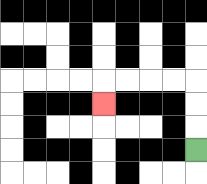{'start': '[8, 6]', 'end': '[4, 4]', 'path_directions': 'U,U,U,L,L,L,L,D', 'path_coordinates': '[[8, 6], [8, 5], [8, 4], [8, 3], [7, 3], [6, 3], [5, 3], [4, 3], [4, 4]]'}